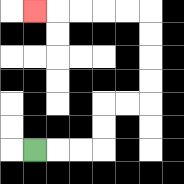{'start': '[1, 6]', 'end': '[1, 0]', 'path_directions': 'R,R,R,U,U,R,R,U,U,U,U,L,L,L,L,L', 'path_coordinates': '[[1, 6], [2, 6], [3, 6], [4, 6], [4, 5], [4, 4], [5, 4], [6, 4], [6, 3], [6, 2], [6, 1], [6, 0], [5, 0], [4, 0], [3, 0], [2, 0], [1, 0]]'}